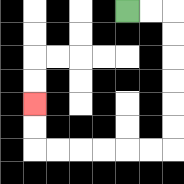{'start': '[5, 0]', 'end': '[1, 4]', 'path_directions': 'R,R,D,D,D,D,D,D,L,L,L,L,L,L,U,U', 'path_coordinates': '[[5, 0], [6, 0], [7, 0], [7, 1], [7, 2], [7, 3], [7, 4], [7, 5], [7, 6], [6, 6], [5, 6], [4, 6], [3, 6], [2, 6], [1, 6], [1, 5], [1, 4]]'}